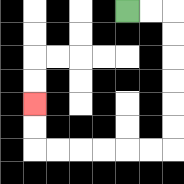{'start': '[5, 0]', 'end': '[1, 4]', 'path_directions': 'R,R,D,D,D,D,D,D,L,L,L,L,L,L,U,U', 'path_coordinates': '[[5, 0], [6, 0], [7, 0], [7, 1], [7, 2], [7, 3], [7, 4], [7, 5], [7, 6], [6, 6], [5, 6], [4, 6], [3, 6], [2, 6], [1, 6], [1, 5], [1, 4]]'}